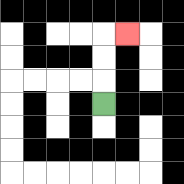{'start': '[4, 4]', 'end': '[5, 1]', 'path_directions': 'U,U,U,R', 'path_coordinates': '[[4, 4], [4, 3], [4, 2], [4, 1], [5, 1]]'}